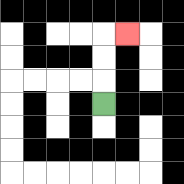{'start': '[4, 4]', 'end': '[5, 1]', 'path_directions': 'U,U,U,R', 'path_coordinates': '[[4, 4], [4, 3], [4, 2], [4, 1], [5, 1]]'}